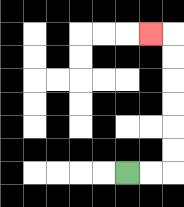{'start': '[5, 7]', 'end': '[6, 1]', 'path_directions': 'R,R,U,U,U,U,U,U,L', 'path_coordinates': '[[5, 7], [6, 7], [7, 7], [7, 6], [7, 5], [7, 4], [7, 3], [7, 2], [7, 1], [6, 1]]'}